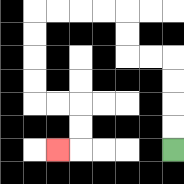{'start': '[7, 6]', 'end': '[2, 6]', 'path_directions': 'U,U,U,U,L,L,U,U,L,L,L,L,D,D,D,D,R,R,D,D,L', 'path_coordinates': '[[7, 6], [7, 5], [7, 4], [7, 3], [7, 2], [6, 2], [5, 2], [5, 1], [5, 0], [4, 0], [3, 0], [2, 0], [1, 0], [1, 1], [1, 2], [1, 3], [1, 4], [2, 4], [3, 4], [3, 5], [3, 6], [2, 6]]'}